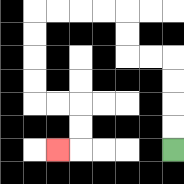{'start': '[7, 6]', 'end': '[2, 6]', 'path_directions': 'U,U,U,U,L,L,U,U,L,L,L,L,D,D,D,D,R,R,D,D,L', 'path_coordinates': '[[7, 6], [7, 5], [7, 4], [7, 3], [7, 2], [6, 2], [5, 2], [5, 1], [5, 0], [4, 0], [3, 0], [2, 0], [1, 0], [1, 1], [1, 2], [1, 3], [1, 4], [2, 4], [3, 4], [3, 5], [3, 6], [2, 6]]'}